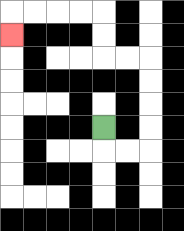{'start': '[4, 5]', 'end': '[0, 1]', 'path_directions': 'D,R,R,U,U,U,U,L,L,U,U,L,L,L,L,D', 'path_coordinates': '[[4, 5], [4, 6], [5, 6], [6, 6], [6, 5], [6, 4], [6, 3], [6, 2], [5, 2], [4, 2], [4, 1], [4, 0], [3, 0], [2, 0], [1, 0], [0, 0], [0, 1]]'}